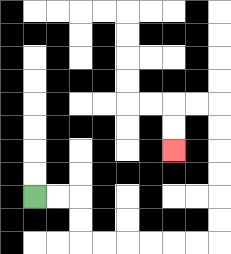{'start': '[1, 8]', 'end': '[7, 6]', 'path_directions': 'R,R,D,D,R,R,R,R,R,R,U,U,U,U,U,U,L,L,D,D', 'path_coordinates': '[[1, 8], [2, 8], [3, 8], [3, 9], [3, 10], [4, 10], [5, 10], [6, 10], [7, 10], [8, 10], [9, 10], [9, 9], [9, 8], [9, 7], [9, 6], [9, 5], [9, 4], [8, 4], [7, 4], [7, 5], [7, 6]]'}